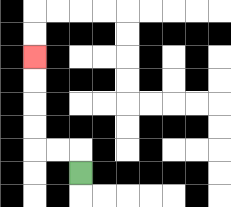{'start': '[3, 7]', 'end': '[1, 2]', 'path_directions': 'U,L,L,U,U,U,U', 'path_coordinates': '[[3, 7], [3, 6], [2, 6], [1, 6], [1, 5], [1, 4], [1, 3], [1, 2]]'}